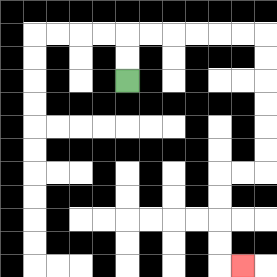{'start': '[5, 3]', 'end': '[10, 11]', 'path_directions': 'U,U,R,R,R,R,R,R,D,D,D,D,D,D,L,L,D,D,D,D,R', 'path_coordinates': '[[5, 3], [5, 2], [5, 1], [6, 1], [7, 1], [8, 1], [9, 1], [10, 1], [11, 1], [11, 2], [11, 3], [11, 4], [11, 5], [11, 6], [11, 7], [10, 7], [9, 7], [9, 8], [9, 9], [9, 10], [9, 11], [10, 11]]'}